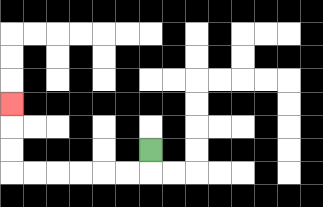{'start': '[6, 6]', 'end': '[0, 4]', 'path_directions': 'D,L,L,L,L,L,L,U,U,U', 'path_coordinates': '[[6, 6], [6, 7], [5, 7], [4, 7], [3, 7], [2, 7], [1, 7], [0, 7], [0, 6], [0, 5], [0, 4]]'}